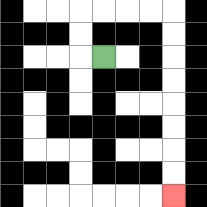{'start': '[4, 2]', 'end': '[7, 8]', 'path_directions': 'L,U,U,R,R,R,R,D,D,D,D,D,D,D,D', 'path_coordinates': '[[4, 2], [3, 2], [3, 1], [3, 0], [4, 0], [5, 0], [6, 0], [7, 0], [7, 1], [7, 2], [7, 3], [7, 4], [7, 5], [7, 6], [7, 7], [7, 8]]'}